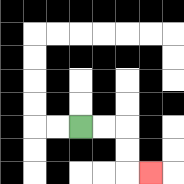{'start': '[3, 5]', 'end': '[6, 7]', 'path_directions': 'R,R,D,D,R', 'path_coordinates': '[[3, 5], [4, 5], [5, 5], [5, 6], [5, 7], [6, 7]]'}